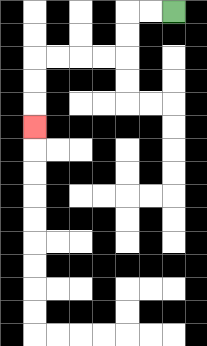{'start': '[7, 0]', 'end': '[1, 5]', 'path_directions': 'L,L,D,D,L,L,L,L,D,D,D', 'path_coordinates': '[[7, 0], [6, 0], [5, 0], [5, 1], [5, 2], [4, 2], [3, 2], [2, 2], [1, 2], [1, 3], [1, 4], [1, 5]]'}